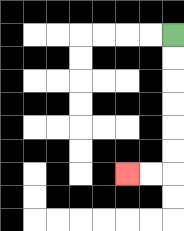{'start': '[7, 1]', 'end': '[5, 7]', 'path_directions': 'D,D,D,D,D,D,L,L', 'path_coordinates': '[[7, 1], [7, 2], [7, 3], [7, 4], [7, 5], [7, 6], [7, 7], [6, 7], [5, 7]]'}